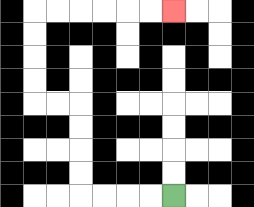{'start': '[7, 8]', 'end': '[7, 0]', 'path_directions': 'L,L,L,L,U,U,U,U,L,L,U,U,U,U,R,R,R,R,R,R', 'path_coordinates': '[[7, 8], [6, 8], [5, 8], [4, 8], [3, 8], [3, 7], [3, 6], [3, 5], [3, 4], [2, 4], [1, 4], [1, 3], [1, 2], [1, 1], [1, 0], [2, 0], [3, 0], [4, 0], [5, 0], [6, 0], [7, 0]]'}